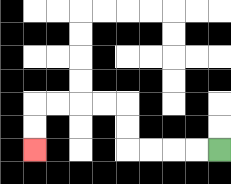{'start': '[9, 6]', 'end': '[1, 6]', 'path_directions': 'L,L,L,L,U,U,L,L,L,L,D,D', 'path_coordinates': '[[9, 6], [8, 6], [7, 6], [6, 6], [5, 6], [5, 5], [5, 4], [4, 4], [3, 4], [2, 4], [1, 4], [1, 5], [1, 6]]'}